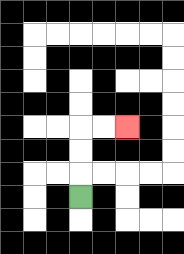{'start': '[3, 8]', 'end': '[5, 5]', 'path_directions': 'U,U,U,R,R', 'path_coordinates': '[[3, 8], [3, 7], [3, 6], [3, 5], [4, 5], [5, 5]]'}